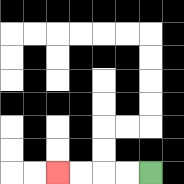{'start': '[6, 7]', 'end': '[2, 7]', 'path_directions': 'L,L,L,L', 'path_coordinates': '[[6, 7], [5, 7], [4, 7], [3, 7], [2, 7]]'}